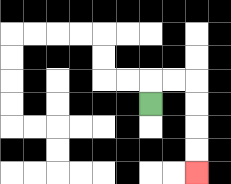{'start': '[6, 4]', 'end': '[8, 7]', 'path_directions': 'U,R,R,D,D,D,D', 'path_coordinates': '[[6, 4], [6, 3], [7, 3], [8, 3], [8, 4], [8, 5], [8, 6], [8, 7]]'}